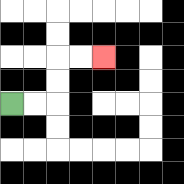{'start': '[0, 4]', 'end': '[4, 2]', 'path_directions': 'R,R,U,U,R,R', 'path_coordinates': '[[0, 4], [1, 4], [2, 4], [2, 3], [2, 2], [3, 2], [4, 2]]'}